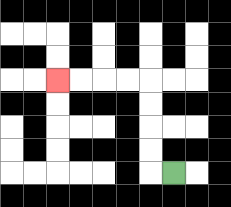{'start': '[7, 7]', 'end': '[2, 3]', 'path_directions': 'L,U,U,U,U,L,L,L,L', 'path_coordinates': '[[7, 7], [6, 7], [6, 6], [6, 5], [6, 4], [6, 3], [5, 3], [4, 3], [3, 3], [2, 3]]'}